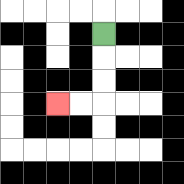{'start': '[4, 1]', 'end': '[2, 4]', 'path_directions': 'D,D,D,L,L', 'path_coordinates': '[[4, 1], [4, 2], [4, 3], [4, 4], [3, 4], [2, 4]]'}